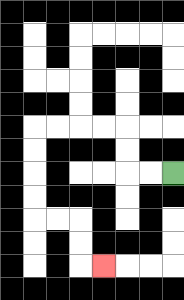{'start': '[7, 7]', 'end': '[4, 11]', 'path_directions': 'L,L,U,U,L,L,L,L,D,D,D,D,R,R,D,D,R', 'path_coordinates': '[[7, 7], [6, 7], [5, 7], [5, 6], [5, 5], [4, 5], [3, 5], [2, 5], [1, 5], [1, 6], [1, 7], [1, 8], [1, 9], [2, 9], [3, 9], [3, 10], [3, 11], [4, 11]]'}